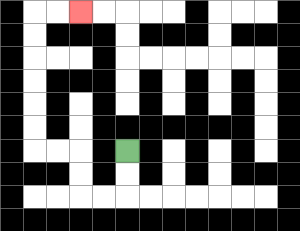{'start': '[5, 6]', 'end': '[3, 0]', 'path_directions': 'D,D,L,L,U,U,L,L,U,U,U,U,U,U,R,R', 'path_coordinates': '[[5, 6], [5, 7], [5, 8], [4, 8], [3, 8], [3, 7], [3, 6], [2, 6], [1, 6], [1, 5], [1, 4], [1, 3], [1, 2], [1, 1], [1, 0], [2, 0], [3, 0]]'}